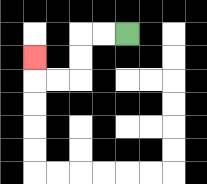{'start': '[5, 1]', 'end': '[1, 2]', 'path_directions': 'L,L,D,D,L,L,U', 'path_coordinates': '[[5, 1], [4, 1], [3, 1], [3, 2], [3, 3], [2, 3], [1, 3], [1, 2]]'}